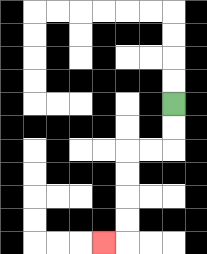{'start': '[7, 4]', 'end': '[4, 10]', 'path_directions': 'D,D,L,L,D,D,D,D,L', 'path_coordinates': '[[7, 4], [7, 5], [7, 6], [6, 6], [5, 6], [5, 7], [5, 8], [5, 9], [5, 10], [4, 10]]'}